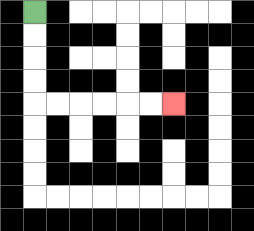{'start': '[1, 0]', 'end': '[7, 4]', 'path_directions': 'D,D,D,D,R,R,R,R,R,R', 'path_coordinates': '[[1, 0], [1, 1], [1, 2], [1, 3], [1, 4], [2, 4], [3, 4], [4, 4], [5, 4], [6, 4], [7, 4]]'}